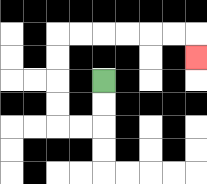{'start': '[4, 3]', 'end': '[8, 2]', 'path_directions': 'D,D,L,L,U,U,U,U,R,R,R,R,R,R,D', 'path_coordinates': '[[4, 3], [4, 4], [4, 5], [3, 5], [2, 5], [2, 4], [2, 3], [2, 2], [2, 1], [3, 1], [4, 1], [5, 1], [6, 1], [7, 1], [8, 1], [8, 2]]'}